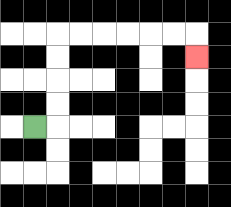{'start': '[1, 5]', 'end': '[8, 2]', 'path_directions': 'R,U,U,U,U,R,R,R,R,R,R,D', 'path_coordinates': '[[1, 5], [2, 5], [2, 4], [2, 3], [2, 2], [2, 1], [3, 1], [4, 1], [5, 1], [6, 1], [7, 1], [8, 1], [8, 2]]'}